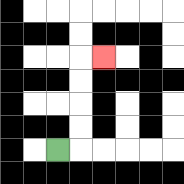{'start': '[2, 6]', 'end': '[4, 2]', 'path_directions': 'R,U,U,U,U,R', 'path_coordinates': '[[2, 6], [3, 6], [3, 5], [3, 4], [3, 3], [3, 2], [4, 2]]'}